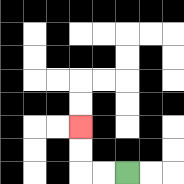{'start': '[5, 7]', 'end': '[3, 5]', 'path_directions': 'L,L,U,U', 'path_coordinates': '[[5, 7], [4, 7], [3, 7], [3, 6], [3, 5]]'}